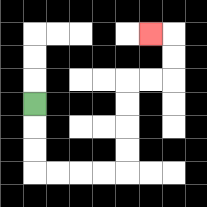{'start': '[1, 4]', 'end': '[6, 1]', 'path_directions': 'D,D,D,R,R,R,R,U,U,U,U,R,R,U,U,L', 'path_coordinates': '[[1, 4], [1, 5], [1, 6], [1, 7], [2, 7], [3, 7], [4, 7], [5, 7], [5, 6], [5, 5], [5, 4], [5, 3], [6, 3], [7, 3], [7, 2], [7, 1], [6, 1]]'}